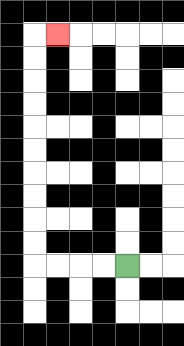{'start': '[5, 11]', 'end': '[2, 1]', 'path_directions': 'L,L,L,L,U,U,U,U,U,U,U,U,U,U,R', 'path_coordinates': '[[5, 11], [4, 11], [3, 11], [2, 11], [1, 11], [1, 10], [1, 9], [1, 8], [1, 7], [1, 6], [1, 5], [1, 4], [1, 3], [1, 2], [1, 1], [2, 1]]'}